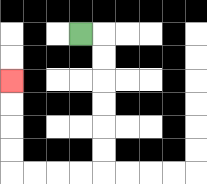{'start': '[3, 1]', 'end': '[0, 3]', 'path_directions': 'R,D,D,D,D,D,D,L,L,L,L,U,U,U,U', 'path_coordinates': '[[3, 1], [4, 1], [4, 2], [4, 3], [4, 4], [4, 5], [4, 6], [4, 7], [3, 7], [2, 7], [1, 7], [0, 7], [0, 6], [0, 5], [0, 4], [0, 3]]'}